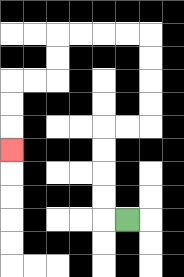{'start': '[5, 9]', 'end': '[0, 6]', 'path_directions': 'L,U,U,U,U,R,R,U,U,U,U,L,L,L,L,D,D,L,L,D,D,D', 'path_coordinates': '[[5, 9], [4, 9], [4, 8], [4, 7], [4, 6], [4, 5], [5, 5], [6, 5], [6, 4], [6, 3], [6, 2], [6, 1], [5, 1], [4, 1], [3, 1], [2, 1], [2, 2], [2, 3], [1, 3], [0, 3], [0, 4], [0, 5], [0, 6]]'}